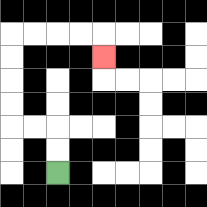{'start': '[2, 7]', 'end': '[4, 2]', 'path_directions': 'U,U,L,L,U,U,U,U,R,R,R,R,D', 'path_coordinates': '[[2, 7], [2, 6], [2, 5], [1, 5], [0, 5], [0, 4], [0, 3], [0, 2], [0, 1], [1, 1], [2, 1], [3, 1], [4, 1], [4, 2]]'}